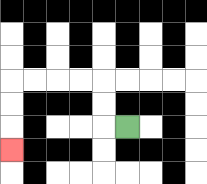{'start': '[5, 5]', 'end': '[0, 6]', 'path_directions': 'L,U,U,L,L,L,L,D,D,D', 'path_coordinates': '[[5, 5], [4, 5], [4, 4], [4, 3], [3, 3], [2, 3], [1, 3], [0, 3], [0, 4], [0, 5], [0, 6]]'}